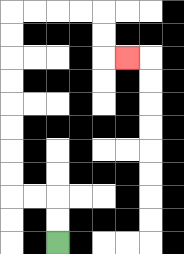{'start': '[2, 10]', 'end': '[5, 2]', 'path_directions': 'U,U,L,L,U,U,U,U,U,U,U,U,R,R,R,R,D,D,R', 'path_coordinates': '[[2, 10], [2, 9], [2, 8], [1, 8], [0, 8], [0, 7], [0, 6], [0, 5], [0, 4], [0, 3], [0, 2], [0, 1], [0, 0], [1, 0], [2, 0], [3, 0], [4, 0], [4, 1], [4, 2], [5, 2]]'}